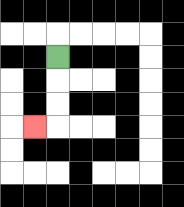{'start': '[2, 2]', 'end': '[1, 5]', 'path_directions': 'D,D,D,L', 'path_coordinates': '[[2, 2], [2, 3], [2, 4], [2, 5], [1, 5]]'}